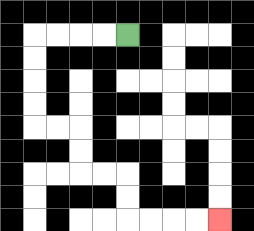{'start': '[5, 1]', 'end': '[9, 9]', 'path_directions': 'L,L,L,L,D,D,D,D,R,R,D,D,R,R,D,D,R,R,R,R', 'path_coordinates': '[[5, 1], [4, 1], [3, 1], [2, 1], [1, 1], [1, 2], [1, 3], [1, 4], [1, 5], [2, 5], [3, 5], [3, 6], [3, 7], [4, 7], [5, 7], [5, 8], [5, 9], [6, 9], [7, 9], [8, 9], [9, 9]]'}